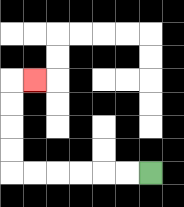{'start': '[6, 7]', 'end': '[1, 3]', 'path_directions': 'L,L,L,L,L,L,U,U,U,U,R', 'path_coordinates': '[[6, 7], [5, 7], [4, 7], [3, 7], [2, 7], [1, 7], [0, 7], [0, 6], [0, 5], [0, 4], [0, 3], [1, 3]]'}